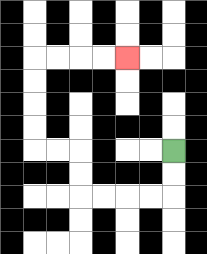{'start': '[7, 6]', 'end': '[5, 2]', 'path_directions': 'D,D,L,L,L,L,U,U,L,L,U,U,U,U,R,R,R,R', 'path_coordinates': '[[7, 6], [7, 7], [7, 8], [6, 8], [5, 8], [4, 8], [3, 8], [3, 7], [3, 6], [2, 6], [1, 6], [1, 5], [1, 4], [1, 3], [1, 2], [2, 2], [3, 2], [4, 2], [5, 2]]'}